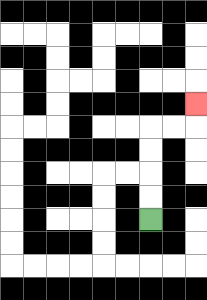{'start': '[6, 9]', 'end': '[8, 4]', 'path_directions': 'U,U,U,U,R,R,U', 'path_coordinates': '[[6, 9], [6, 8], [6, 7], [6, 6], [6, 5], [7, 5], [8, 5], [8, 4]]'}